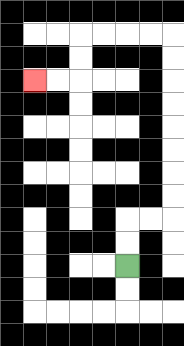{'start': '[5, 11]', 'end': '[1, 3]', 'path_directions': 'U,U,R,R,U,U,U,U,U,U,U,U,L,L,L,L,D,D,L,L', 'path_coordinates': '[[5, 11], [5, 10], [5, 9], [6, 9], [7, 9], [7, 8], [7, 7], [7, 6], [7, 5], [7, 4], [7, 3], [7, 2], [7, 1], [6, 1], [5, 1], [4, 1], [3, 1], [3, 2], [3, 3], [2, 3], [1, 3]]'}